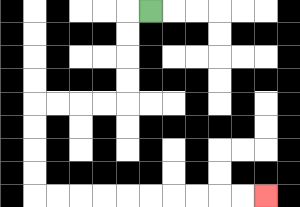{'start': '[6, 0]', 'end': '[11, 8]', 'path_directions': 'L,D,D,D,D,L,L,L,L,D,D,D,D,R,R,R,R,R,R,R,R,R,R', 'path_coordinates': '[[6, 0], [5, 0], [5, 1], [5, 2], [5, 3], [5, 4], [4, 4], [3, 4], [2, 4], [1, 4], [1, 5], [1, 6], [1, 7], [1, 8], [2, 8], [3, 8], [4, 8], [5, 8], [6, 8], [7, 8], [8, 8], [9, 8], [10, 8], [11, 8]]'}